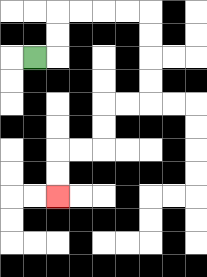{'start': '[1, 2]', 'end': '[2, 8]', 'path_directions': 'R,U,U,R,R,R,R,D,D,D,D,L,L,D,D,L,L,D,D', 'path_coordinates': '[[1, 2], [2, 2], [2, 1], [2, 0], [3, 0], [4, 0], [5, 0], [6, 0], [6, 1], [6, 2], [6, 3], [6, 4], [5, 4], [4, 4], [4, 5], [4, 6], [3, 6], [2, 6], [2, 7], [2, 8]]'}